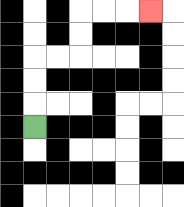{'start': '[1, 5]', 'end': '[6, 0]', 'path_directions': 'U,U,U,R,R,U,U,R,R,R', 'path_coordinates': '[[1, 5], [1, 4], [1, 3], [1, 2], [2, 2], [3, 2], [3, 1], [3, 0], [4, 0], [5, 0], [6, 0]]'}